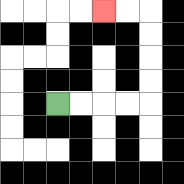{'start': '[2, 4]', 'end': '[4, 0]', 'path_directions': 'R,R,R,R,U,U,U,U,L,L', 'path_coordinates': '[[2, 4], [3, 4], [4, 4], [5, 4], [6, 4], [6, 3], [6, 2], [6, 1], [6, 0], [5, 0], [4, 0]]'}